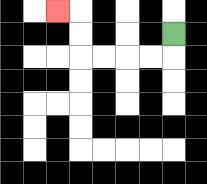{'start': '[7, 1]', 'end': '[2, 0]', 'path_directions': 'D,L,L,L,L,U,U,L', 'path_coordinates': '[[7, 1], [7, 2], [6, 2], [5, 2], [4, 2], [3, 2], [3, 1], [3, 0], [2, 0]]'}